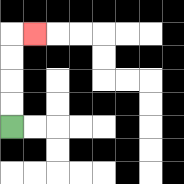{'start': '[0, 5]', 'end': '[1, 1]', 'path_directions': 'U,U,U,U,R', 'path_coordinates': '[[0, 5], [0, 4], [0, 3], [0, 2], [0, 1], [1, 1]]'}